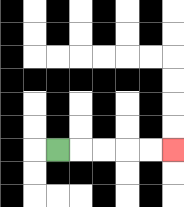{'start': '[2, 6]', 'end': '[7, 6]', 'path_directions': 'R,R,R,R,R', 'path_coordinates': '[[2, 6], [3, 6], [4, 6], [5, 6], [6, 6], [7, 6]]'}